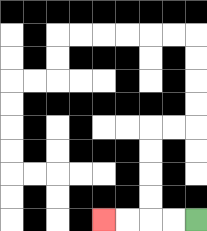{'start': '[8, 9]', 'end': '[4, 9]', 'path_directions': 'L,L,L,L', 'path_coordinates': '[[8, 9], [7, 9], [6, 9], [5, 9], [4, 9]]'}